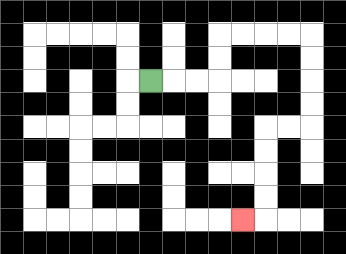{'start': '[6, 3]', 'end': '[10, 9]', 'path_directions': 'R,R,R,U,U,R,R,R,R,D,D,D,D,L,L,D,D,D,D,L', 'path_coordinates': '[[6, 3], [7, 3], [8, 3], [9, 3], [9, 2], [9, 1], [10, 1], [11, 1], [12, 1], [13, 1], [13, 2], [13, 3], [13, 4], [13, 5], [12, 5], [11, 5], [11, 6], [11, 7], [11, 8], [11, 9], [10, 9]]'}